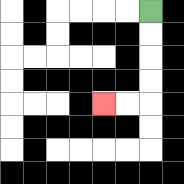{'start': '[6, 0]', 'end': '[4, 4]', 'path_directions': 'D,D,D,D,L,L', 'path_coordinates': '[[6, 0], [6, 1], [6, 2], [6, 3], [6, 4], [5, 4], [4, 4]]'}